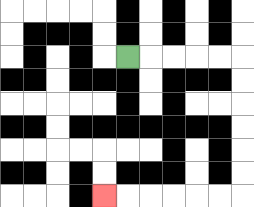{'start': '[5, 2]', 'end': '[4, 8]', 'path_directions': 'R,R,R,R,R,D,D,D,D,D,D,L,L,L,L,L,L', 'path_coordinates': '[[5, 2], [6, 2], [7, 2], [8, 2], [9, 2], [10, 2], [10, 3], [10, 4], [10, 5], [10, 6], [10, 7], [10, 8], [9, 8], [8, 8], [7, 8], [6, 8], [5, 8], [4, 8]]'}